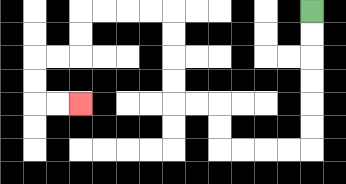{'start': '[13, 0]', 'end': '[3, 4]', 'path_directions': 'D,D,D,D,D,D,L,L,L,L,U,U,L,L,U,U,U,U,L,L,L,L,D,D,L,L,D,D,R,R', 'path_coordinates': '[[13, 0], [13, 1], [13, 2], [13, 3], [13, 4], [13, 5], [13, 6], [12, 6], [11, 6], [10, 6], [9, 6], [9, 5], [9, 4], [8, 4], [7, 4], [7, 3], [7, 2], [7, 1], [7, 0], [6, 0], [5, 0], [4, 0], [3, 0], [3, 1], [3, 2], [2, 2], [1, 2], [1, 3], [1, 4], [2, 4], [3, 4]]'}